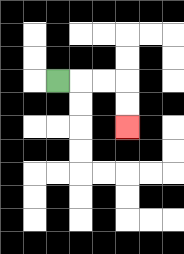{'start': '[2, 3]', 'end': '[5, 5]', 'path_directions': 'R,R,R,D,D', 'path_coordinates': '[[2, 3], [3, 3], [4, 3], [5, 3], [5, 4], [5, 5]]'}